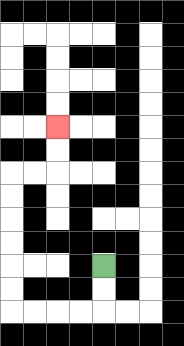{'start': '[4, 11]', 'end': '[2, 5]', 'path_directions': 'D,D,L,L,L,L,U,U,U,U,U,U,R,R,U,U', 'path_coordinates': '[[4, 11], [4, 12], [4, 13], [3, 13], [2, 13], [1, 13], [0, 13], [0, 12], [0, 11], [0, 10], [0, 9], [0, 8], [0, 7], [1, 7], [2, 7], [2, 6], [2, 5]]'}